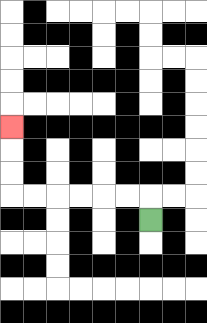{'start': '[6, 9]', 'end': '[0, 5]', 'path_directions': 'U,L,L,L,L,L,L,U,U,U', 'path_coordinates': '[[6, 9], [6, 8], [5, 8], [4, 8], [3, 8], [2, 8], [1, 8], [0, 8], [0, 7], [0, 6], [0, 5]]'}